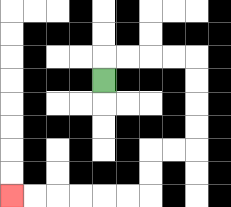{'start': '[4, 3]', 'end': '[0, 8]', 'path_directions': 'U,R,R,R,R,D,D,D,D,L,L,D,D,L,L,L,L,L,L', 'path_coordinates': '[[4, 3], [4, 2], [5, 2], [6, 2], [7, 2], [8, 2], [8, 3], [8, 4], [8, 5], [8, 6], [7, 6], [6, 6], [6, 7], [6, 8], [5, 8], [4, 8], [3, 8], [2, 8], [1, 8], [0, 8]]'}